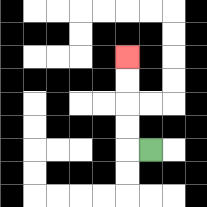{'start': '[6, 6]', 'end': '[5, 2]', 'path_directions': 'L,U,U,U,U', 'path_coordinates': '[[6, 6], [5, 6], [5, 5], [5, 4], [5, 3], [5, 2]]'}